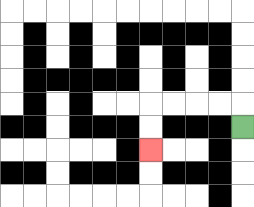{'start': '[10, 5]', 'end': '[6, 6]', 'path_directions': 'U,L,L,L,L,D,D', 'path_coordinates': '[[10, 5], [10, 4], [9, 4], [8, 4], [7, 4], [6, 4], [6, 5], [6, 6]]'}